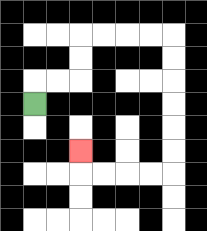{'start': '[1, 4]', 'end': '[3, 6]', 'path_directions': 'U,R,R,U,U,R,R,R,R,D,D,D,D,D,D,L,L,L,L,U', 'path_coordinates': '[[1, 4], [1, 3], [2, 3], [3, 3], [3, 2], [3, 1], [4, 1], [5, 1], [6, 1], [7, 1], [7, 2], [7, 3], [7, 4], [7, 5], [7, 6], [7, 7], [6, 7], [5, 7], [4, 7], [3, 7], [3, 6]]'}